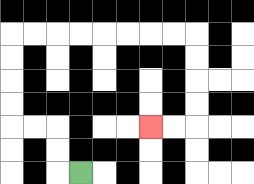{'start': '[3, 7]', 'end': '[6, 5]', 'path_directions': 'L,U,U,L,L,U,U,U,U,R,R,R,R,R,R,R,R,D,D,D,D,L,L', 'path_coordinates': '[[3, 7], [2, 7], [2, 6], [2, 5], [1, 5], [0, 5], [0, 4], [0, 3], [0, 2], [0, 1], [1, 1], [2, 1], [3, 1], [4, 1], [5, 1], [6, 1], [7, 1], [8, 1], [8, 2], [8, 3], [8, 4], [8, 5], [7, 5], [6, 5]]'}